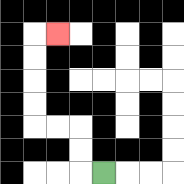{'start': '[4, 7]', 'end': '[2, 1]', 'path_directions': 'L,U,U,L,L,U,U,U,U,R', 'path_coordinates': '[[4, 7], [3, 7], [3, 6], [3, 5], [2, 5], [1, 5], [1, 4], [1, 3], [1, 2], [1, 1], [2, 1]]'}